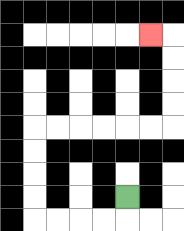{'start': '[5, 8]', 'end': '[6, 1]', 'path_directions': 'D,L,L,L,L,U,U,U,U,R,R,R,R,R,R,U,U,U,U,L', 'path_coordinates': '[[5, 8], [5, 9], [4, 9], [3, 9], [2, 9], [1, 9], [1, 8], [1, 7], [1, 6], [1, 5], [2, 5], [3, 5], [4, 5], [5, 5], [6, 5], [7, 5], [7, 4], [7, 3], [7, 2], [7, 1], [6, 1]]'}